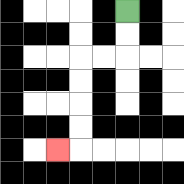{'start': '[5, 0]', 'end': '[2, 6]', 'path_directions': 'D,D,L,L,D,D,D,D,L', 'path_coordinates': '[[5, 0], [5, 1], [5, 2], [4, 2], [3, 2], [3, 3], [3, 4], [3, 5], [3, 6], [2, 6]]'}